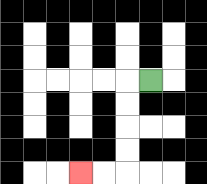{'start': '[6, 3]', 'end': '[3, 7]', 'path_directions': 'L,D,D,D,D,L,L', 'path_coordinates': '[[6, 3], [5, 3], [5, 4], [5, 5], [5, 6], [5, 7], [4, 7], [3, 7]]'}